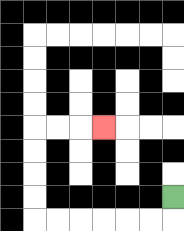{'start': '[7, 8]', 'end': '[4, 5]', 'path_directions': 'D,L,L,L,L,L,L,U,U,U,U,R,R,R', 'path_coordinates': '[[7, 8], [7, 9], [6, 9], [5, 9], [4, 9], [3, 9], [2, 9], [1, 9], [1, 8], [1, 7], [1, 6], [1, 5], [2, 5], [3, 5], [4, 5]]'}